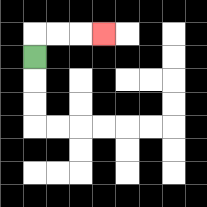{'start': '[1, 2]', 'end': '[4, 1]', 'path_directions': 'U,R,R,R', 'path_coordinates': '[[1, 2], [1, 1], [2, 1], [3, 1], [4, 1]]'}